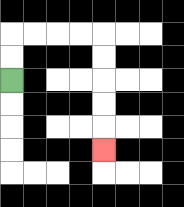{'start': '[0, 3]', 'end': '[4, 6]', 'path_directions': 'U,U,R,R,R,R,D,D,D,D,D', 'path_coordinates': '[[0, 3], [0, 2], [0, 1], [1, 1], [2, 1], [3, 1], [4, 1], [4, 2], [4, 3], [4, 4], [4, 5], [4, 6]]'}